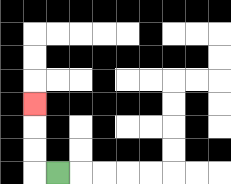{'start': '[2, 7]', 'end': '[1, 4]', 'path_directions': 'L,U,U,U', 'path_coordinates': '[[2, 7], [1, 7], [1, 6], [1, 5], [1, 4]]'}